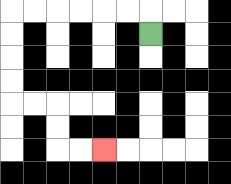{'start': '[6, 1]', 'end': '[4, 6]', 'path_directions': 'U,L,L,L,L,L,L,D,D,D,D,R,R,D,D,R,R', 'path_coordinates': '[[6, 1], [6, 0], [5, 0], [4, 0], [3, 0], [2, 0], [1, 0], [0, 0], [0, 1], [0, 2], [0, 3], [0, 4], [1, 4], [2, 4], [2, 5], [2, 6], [3, 6], [4, 6]]'}